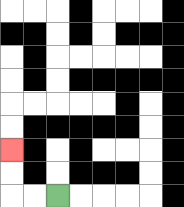{'start': '[2, 8]', 'end': '[0, 6]', 'path_directions': 'L,L,U,U', 'path_coordinates': '[[2, 8], [1, 8], [0, 8], [0, 7], [0, 6]]'}